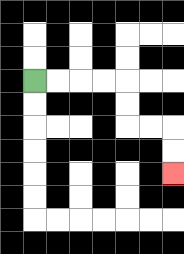{'start': '[1, 3]', 'end': '[7, 7]', 'path_directions': 'R,R,R,R,D,D,R,R,D,D', 'path_coordinates': '[[1, 3], [2, 3], [3, 3], [4, 3], [5, 3], [5, 4], [5, 5], [6, 5], [7, 5], [7, 6], [7, 7]]'}